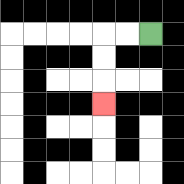{'start': '[6, 1]', 'end': '[4, 4]', 'path_directions': 'L,L,D,D,D', 'path_coordinates': '[[6, 1], [5, 1], [4, 1], [4, 2], [4, 3], [4, 4]]'}